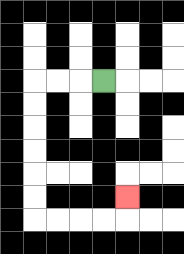{'start': '[4, 3]', 'end': '[5, 8]', 'path_directions': 'L,L,L,D,D,D,D,D,D,R,R,R,R,U', 'path_coordinates': '[[4, 3], [3, 3], [2, 3], [1, 3], [1, 4], [1, 5], [1, 6], [1, 7], [1, 8], [1, 9], [2, 9], [3, 9], [4, 9], [5, 9], [5, 8]]'}